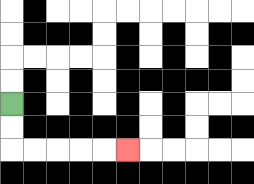{'start': '[0, 4]', 'end': '[5, 6]', 'path_directions': 'D,D,R,R,R,R,R', 'path_coordinates': '[[0, 4], [0, 5], [0, 6], [1, 6], [2, 6], [3, 6], [4, 6], [5, 6]]'}